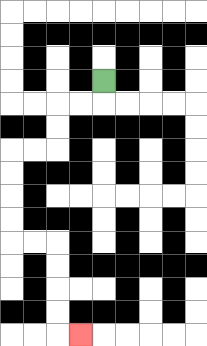{'start': '[4, 3]', 'end': '[3, 14]', 'path_directions': 'D,L,L,D,D,L,L,D,D,D,D,R,R,D,D,D,D,R', 'path_coordinates': '[[4, 3], [4, 4], [3, 4], [2, 4], [2, 5], [2, 6], [1, 6], [0, 6], [0, 7], [0, 8], [0, 9], [0, 10], [1, 10], [2, 10], [2, 11], [2, 12], [2, 13], [2, 14], [3, 14]]'}